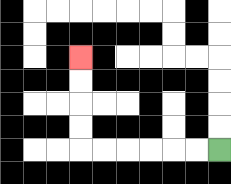{'start': '[9, 6]', 'end': '[3, 2]', 'path_directions': 'L,L,L,L,L,L,U,U,U,U', 'path_coordinates': '[[9, 6], [8, 6], [7, 6], [6, 6], [5, 6], [4, 6], [3, 6], [3, 5], [3, 4], [3, 3], [3, 2]]'}